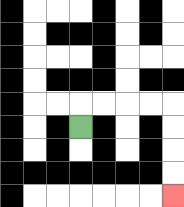{'start': '[3, 5]', 'end': '[7, 8]', 'path_directions': 'U,R,R,R,R,D,D,D,D', 'path_coordinates': '[[3, 5], [3, 4], [4, 4], [5, 4], [6, 4], [7, 4], [7, 5], [7, 6], [7, 7], [7, 8]]'}